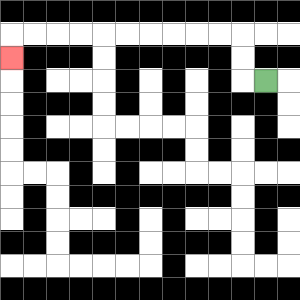{'start': '[11, 3]', 'end': '[0, 2]', 'path_directions': 'L,U,U,L,L,L,L,L,L,L,L,L,L,D', 'path_coordinates': '[[11, 3], [10, 3], [10, 2], [10, 1], [9, 1], [8, 1], [7, 1], [6, 1], [5, 1], [4, 1], [3, 1], [2, 1], [1, 1], [0, 1], [0, 2]]'}